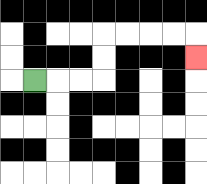{'start': '[1, 3]', 'end': '[8, 2]', 'path_directions': 'R,R,R,U,U,R,R,R,R,D', 'path_coordinates': '[[1, 3], [2, 3], [3, 3], [4, 3], [4, 2], [4, 1], [5, 1], [6, 1], [7, 1], [8, 1], [8, 2]]'}